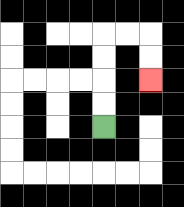{'start': '[4, 5]', 'end': '[6, 3]', 'path_directions': 'U,U,U,U,R,R,D,D', 'path_coordinates': '[[4, 5], [4, 4], [4, 3], [4, 2], [4, 1], [5, 1], [6, 1], [6, 2], [6, 3]]'}